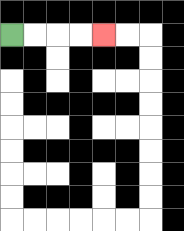{'start': '[0, 1]', 'end': '[4, 1]', 'path_directions': 'R,R,R,R', 'path_coordinates': '[[0, 1], [1, 1], [2, 1], [3, 1], [4, 1]]'}